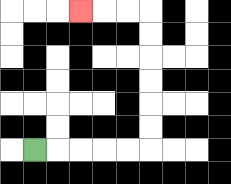{'start': '[1, 6]', 'end': '[3, 0]', 'path_directions': 'R,R,R,R,R,U,U,U,U,U,U,L,L,L', 'path_coordinates': '[[1, 6], [2, 6], [3, 6], [4, 6], [5, 6], [6, 6], [6, 5], [6, 4], [6, 3], [6, 2], [6, 1], [6, 0], [5, 0], [4, 0], [3, 0]]'}